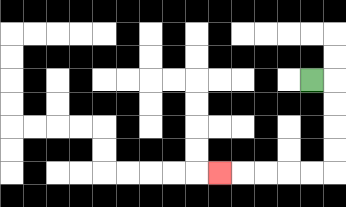{'start': '[13, 3]', 'end': '[9, 7]', 'path_directions': 'R,D,D,D,D,L,L,L,L,L', 'path_coordinates': '[[13, 3], [14, 3], [14, 4], [14, 5], [14, 6], [14, 7], [13, 7], [12, 7], [11, 7], [10, 7], [9, 7]]'}